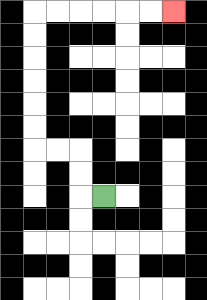{'start': '[4, 8]', 'end': '[7, 0]', 'path_directions': 'L,U,U,L,L,U,U,U,U,U,U,R,R,R,R,R,R', 'path_coordinates': '[[4, 8], [3, 8], [3, 7], [3, 6], [2, 6], [1, 6], [1, 5], [1, 4], [1, 3], [1, 2], [1, 1], [1, 0], [2, 0], [3, 0], [4, 0], [5, 0], [6, 0], [7, 0]]'}